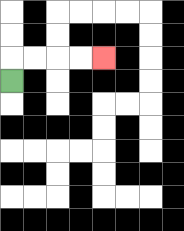{'start': '[0, 3]', 'end': '[4, 2]', 'path_directions': 'U,R,R,R,R', 'path_coordinates': '[[0, 3], [0, 2], [1, 2], [2, 2], [3, 2], [4, 2]]'}